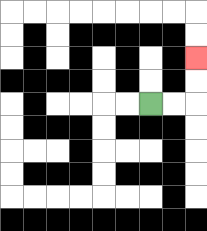{'start': '[6, 4]', 'end': '[8, 2]', 'path_directions': 'R,R,U,U', 'path_coordinates': '[[6, 4], [7, 4], [8, 4], [8, 3], [8, 2]]'}